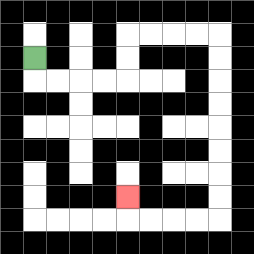{'start': '[1, 2]', 'end': '[5, 8]', 'path_directions': 'D,R,R,R,R,U,U,R,R,R,R,D,D,D,D,D,D,D,D,L,L,L,L,U', 'path_coordinates': '[[1, 2], [1, 3], [2, 3], [3, 3], [4, 3], [5, 3], [5, 2], [5, 1], [6, 1], [7, 1], [8, 1], [9, 1], [9, 2], [9, 3], [9, 4], [9, 5], [9, 6], [9, 7], [9, 8], [9, 9], [8, 9], [7, 9], [6, 9], [5, 9], [5, 8]]'}